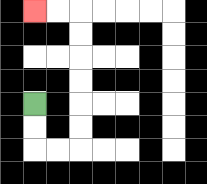{'start': '[1, 4]', 'end': '[1, 0]', 'path_directions': 'D,D,R,R,U,U,U,U,U,U,L,L', 'path_coordinates': '[[1, 4], [1, 5], [1, 6], [2, 6], [3, 6], [3, 5], [3, 4], [3, 3], [3, 2], [3, 1], [3, 0], [2, 0], [1, 0]]'}